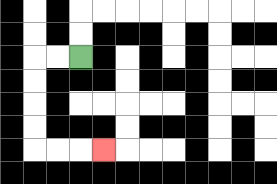{'start': '[3, 2]', 'end': '[4, 6]', 'path_directions': 'L,L,D,D,D,D,R,R,R', 'path_coordinates': '[[3, 2], [2, 2], [1, 2], [1, 3], [1, 4], [1, 5], [1, 6], [2, 6], [3, 6], [4, 6]]'}